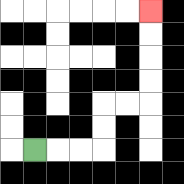{'start': '[1, 6]', 'end': '[6, 0]', 'path_directions': 'R,R,R,U,U,R,R,U,U,U,U', 'path_coordinates': '[[1, 6], [2, 6], [3, 6], [4, 6], [4, 5], [4, 4], [5, 4], [6, 4], [6, 3], [6, 2], [6, 1], [6, 0]]'}